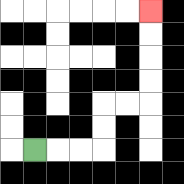{'start': '[1, 6]', 'end': '[6, 0]', 'path_directions': 'R,R,R,U,U,R,R,U,U,U,U', 'path_coordinates': '[[1, 6], [2, 6], [3, 6], [4, 6], [4, 5], [4, 4], [5, 4], [6, 4], [6, 3], [6, 2], [6, 1], [6, 0]]'}